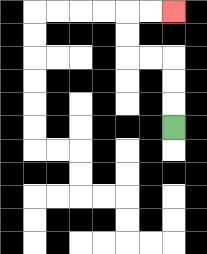{'start': '[7, 5]', 'end': '[7, 0]', 'path_directions': 'U,U,U,L,L,U,U,R,R', 'path_coordinates': '[[7, 5], [7, 4], [7, 3], [7, 2], [6, 2], [5, 2], [5, 1], [5, 0], [6, 0], [7, 0]]'}